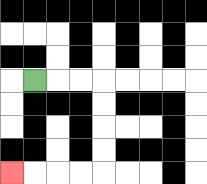{'start': '[1, 3]', 'end': '[0, 7]', 'path_directions': 'R,R,R,D,D,D,D,L,L,L,L', 'path_coordinates': '[[1, 3], [2, 3], [3, 3], [4, 3], [4, 4], [4, 5], [4, 6], [4, 7], [3, 7], [2, 7], [1, 7], [0, 7]]'}